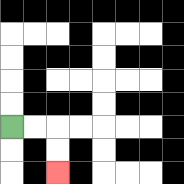{'start': '[0, 5]', 'end': '[2, 7]', 'path_directions': 'R,R,D,D', 'path_coordinates': '[[0, 5], [1, 5], [2, 5], [2, 6], [2, 7]]'}